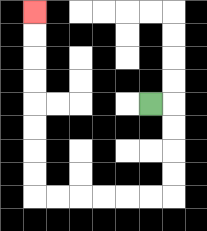{'start': '[6, 4]', 'end': '[1, 0]', 'path_directions': 'R,D,D,D,D,L,L,L,L,L,L,U,U,U,U,U,U,U,U', 'path_coordinates': '[[6, 4], [7, 4], [7, 5], [7, 6], [7, 7], [7, 8], [6, 8], [5, 8], [4, 8], [3, 8], [2, 8], [1, 8], [1, 7], [1, 6], [1, 5], [1, 4], [1, 3], [1, 2], [1, 1], [1, 0]]'}